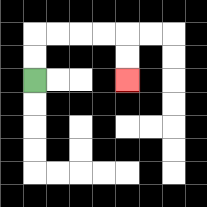{'start': '[1, 3]', 'end': '[5, 3]', 'path_directions': 'U,U,R,R,R,R,D,D', 'path_coordinates': '[[1, 3], [1, 2], [1, 1], [2, 1], [3, 1], [4, 1], [5, 1], [5, 2], [5, 3]]'}